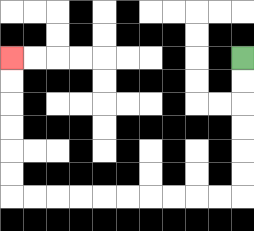{'start': '[10, 2]', 'end': '[0, 2]', 'path_directions': 'D,D,D,D,D,D,L,L,L,L,L,L,L,L,L,L,U,U,U,U,U,U', 'path_coordinates': '[[10, 2], [10, 3], [10, 4], [10, 5], [10, 6], [10, 7], [10, 8], [9, 8], [8, 8], [7, 8], [6, 8], [5, 8], [4, 8], [3, 8], [2, 8], [1, 8], [0, 8], [0, 7], [0, 6], [0, 5], [0, 4], [0, 3], [0, 2]]'}